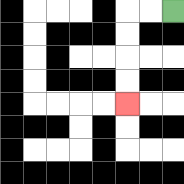{'start': '[7, 0]', 'end': '[5, 4]', 'path_directions': 'L,L,D,D,D,D', 'path_coordinates': '[[7, 0], [6, 0], [5, 0], [5, 1], [5, 2], [5, 3], [5, 4]]'}